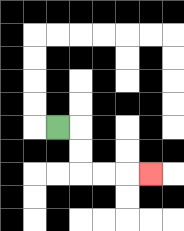{'start': '[2, 5]', 'end': '[6, 7]', 'path_directions': 'R,D,D,R,R,R', 'path_coordinates': '[[2, 5], [3, 5], [3, 6], [3, 7], [4, 7], [5, 7], [6, 7]]'}